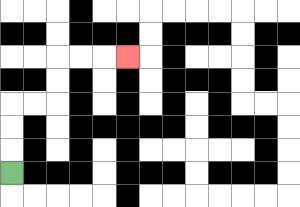{'start': '[0, 7]', 'end': '[5, 2]', 'path_directions': 'U,U,U,R,R,U,U,R,R,R', 'path_coordinates': '[[0, 7], [0, 6], [0, 5], [0, 4], [1, 4], [2, 4], [2, 3], [2, 2], [3, 2], [4, 2], [5, 2]]'}